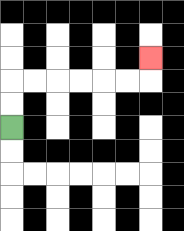{'start': '[0, 5]', 'end': '[6, 2]', 'path_directions': 'U,U,R,R,R,R,R,R,U', 'path_coordinates': '[[0, 5], [0, 4], [0, 3], [1, 3], [2, 3], [3, 3], [4, 3], [5, 3], [6, 3], [6, 2]]'}